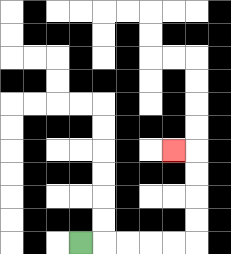{'start': '[3, 10]', 'end': '[7, 6]', 'path_directions': 'R,R,R,R,R,U,U,U,U,L', 'path_coordinates': '[[3, 10], [4, 10], [5, 10], [6, 10], [7, 10], [8, 10], [8, 9], [8, 8], [8, 7], [8, 6], [7, 6]]'}